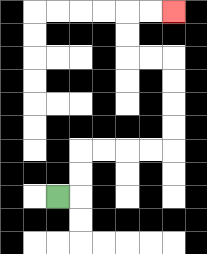{'start': '[2, 8]', 'end': '[7, 0]', 'path_directions': 'R,U,U,R,R,R,R,U,U,U,U,L,L,U,U,R,R', 'path_coordinates': '[[2, 8], [3, 8], [3, 7], [3, 6], [4, 6], [5, 6], [6, 6], [7, 6], [7, 5], [7, 4], [7, 3], [7, 2], [6, 2], [5, 2], [5, 1], [5, 0], [6, 0], [7, 0]]'}